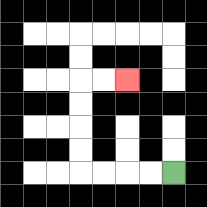{'start': '[7, 7]', 'end': '[5, 3]', 'path_directions': 'L,L,L,L,U,U,U,U,R,R', 'path_coordinates': '[[7, 7], [6, 7], [5, 7], [4, 7], [3, 7], [3, 6], [3, 5], [3, 4], [3, 3], [4, 3], [5, 3]]'}